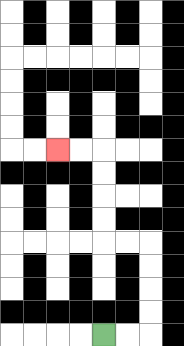{'start': '[4, 14]', 'end': '[2, 6]', 'path_directions': 'R,R,U,U,U,U,L,L,U,U,U,U,L,L', 'path_coordinates': '[[4, 14], [5, 14], [6, 14], [6, 13], [6, 12], [6, 11], [6, 10], [5, 10], [4, 10], [4, 9], [4, 8], [4, 7], [4, 6], [3, 6], [2, 6]]'}